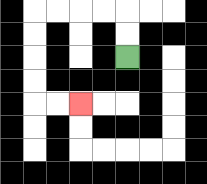{'start': '[5, 2]', 'end': '[3, 4]', 'path_directions': 'U,U,L,L,L,L,D,D,D,D,R,R', 'path_coordinates': '[[5, 2], [5, 1], [5, 0], [4, 0], [3, 0], [2, 0], [1, 0], [1, 1], [1, 2], [1, 3], [1, 4], [2, 4], [3, 4]]'}